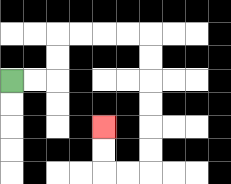{'start': '[0, 3]', 'end': '[4, 5]', 'path_directions': 'R,R,U,U,R,R,R,R,D,D,D,D,D,D,L,L,U,U', 'path_coordinates': '[[0, 3], [1, 3], [2, 3], [2, 2], [2, 1], [3, 1], [4, 1], [5, 1], [6, 1], [6, 2], [6, 3], [6, 4], [6, 5], [6, 6], [6, 7], [5, 7], [4, 7], [4, 6], [4, 5]]'}